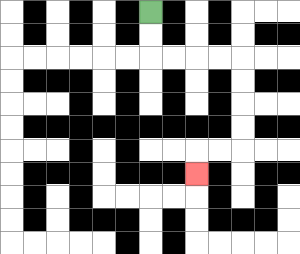{'start': '[6, 0]', 'end': '[8, 7]', 'path_directions': 'D,D,R,R,R,R,D,D,D,D,L,L,D', 'path_coordinates': '[[6, 0], [6, 1], [6, 2], [7, 2], [8, 2], [9, 2], [10, 2], [10, 3], [10, 4], [10, 5], [10, 6], [9, 6], [8, 6], [8, 7]]'}